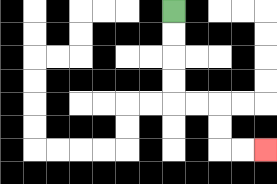{'start': '[7, 0]', 'end': '[11, 6]', 'path_directions': 'D,D,D,D,R,R,D,D,R,R', 'path_coordinates': '[[7, 0], [7, 1], [7, 2], [7, 3], [7, 4], [8, 4], [9, 4], [9, 5], [9, 6], [10, 6], [11, 6]]'}